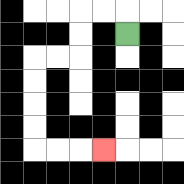{'start': '[5, 1]', 'end': '[4, 6]', 'path_directions': 'U,L,L,D,D,L,L,D,D,D,D,R,R,R', 'path_coordinates': '[[5, 1], [5, 0], [4, 0], [3, 0], [3, 1], [3, 2], [2, 2], [1, 2], [1, 3], [1, 4], [1, 5], [1, 6], [2, 6], [3, 6], [4, 6]]'}